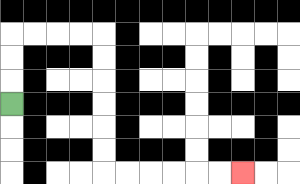{'start': '[0, 4]', 'end': '[10, 7]', 'path_directions': 'U,U,U,R,R,R,R,D,D,D,D,D,D,R,R,R,R,R,R', 'path_coordinates': '[[0, 4], [0, 3], [0, 2], [0, 1], [1, 1], [2, 1], [3, 1], [4, 1], [4, 2], [4, 3], [4, 4], [4, 5], [4, 6], [4, 7], [5, 7], [6, 7], [7, 7], [8, 7], [9, 7], [10, 7]]'}